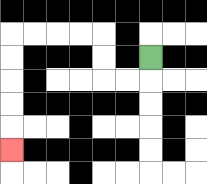{'start': '[6, 2]', 'end': '[0, 6]', 'path_directions': 'D,L,L,U,U,L,L,L,L,D,D,D,D,D', 'path_coordinates': '[[6, 2], [6, 3], [5, 3], [4, 3], [4, 2], [4, 1], [3, 1], [2, 1], [1, 1], [0, 1], [0, 2], [0, 3], [0, 4], [0, 5], [0, 6]]'}